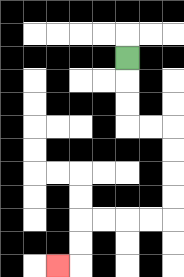{'start': '[5, 2]', 'end': '[2, 11]', 'path_directions': 'D,D,D,R,R,D,D,D,D,L,L,L,L,D,D,L', 'path_coordinates': '[[5, 2], [5, 3], [5, 4], [5, 5], [6, 5], [7, 5], [7, 6], [7, 7], [7, 8], [7, 9], [6, 9], [5, 9], [4, 9], [3, 9], [3, 10], [3, 11], [2, 11]]'}